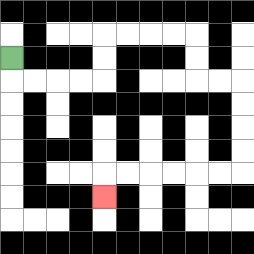{'start': '[0, 2]', 'end': '[4, 8]', 'path_directions': 'D,R,R,R,R,U,U,R,R,R,R,D,D,R,R,D,D,D,D,L,L,L,L,L,L,D', 'path_coordinates': '[[0, 2], [0, 3], [1, 3], [2, 3], [3, 3], [4, 3], [4, 2], [4, 1], [5, 1], [6, 1], [7, 1], [8, 1], [8, 2], [8, 3], [9, 3], [10, 3], [10, 4], [10, 5], [10, 6], [10, 7], [9, 7], [8, 7], [7, 7], [6, 7], [5, 7], [4, 7], [4, 8]]'}